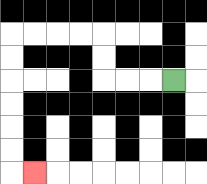{'start': '[7, 3]', 'end': '[1, 7]', 'path_directions': 'L,L,L,U,U,L,L,L,L,D,D,D,D,D,D,R', 'path_coordinates': '[[7, 3], [6, 3], [5, 3], [4, 3], [4, 2], [4, 1], [3, 1], [2, 1], [1, 1], [0, 1], [0, 2], [0, 3], [0, 4], [0, 5], [0, 6], [0, 7], [1, 7]]'}